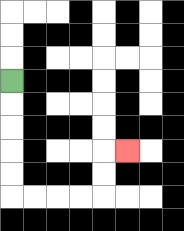{'start': '[0, 3]', 'end': '[5, 6]', 'path_directions': 'D,D,D,D,D,R,R,R,R,U,U,R', 'path_coordinates': '[[0, 3], [0, 4], [0, 5], [0, 6], [0, 7], [0, 8], [1, 8], [2, 8], [3, 8], [4, 8], [4, 7], [4, 6], [5, 6]]'}